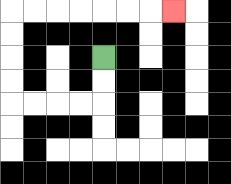{'start': '[4, 2]', 'end': '[7, 0]', 'path_directions': 'D,D,L,L,L,L,U,U,U,U,R,R,R,R,R,R,R', 'path_coordinates': '[[4, 2], [4, 3], [4, 4], [3, 4], [2, 4], [1, 4], [0, 4], [0, 3], [0, 2], [0, 1], [0, 0], [1, 0], [2, 0], [3, 0], [4, 0], [5, 0], [6, 0], [7, 0]]'}